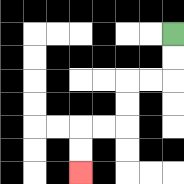{'start': '[7, 1]', 'end': '[3, 7]', 'path_directions': 'D,D,L,L,D,D,L,L,D,D', 'path_coordinates': '[[7, 1], [7, 2], [7, 3], [6, 3], [5, 3], [5, 4], [5, 5], [4, 5], [3, 5], [3, 6], [3, 7]]'}